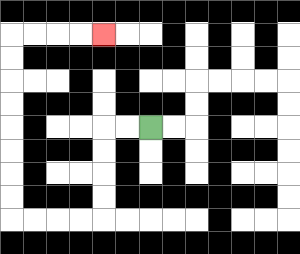{'start': '[6, 5]', 'end': '[4, 1]', 'path_directions': 'L,L,D,D,D,D,L,L,L,L,U,U,U,U,U,U,U,U,R,R,R,R', 'path_coordinates': '[[6, 5], [5, 5], [4, 5], [4, 6], [4, 7], [4, 8], [4, 9], [3, 9], [2, 9], [1, 9], [0, 9], [0, 8], [0, 7], [0, 6], [0, 5], [0, 4], [0, 3], [0, 2], [0, 1], [1, 1], [2, 1], [3, 1], [4, 1]]'}